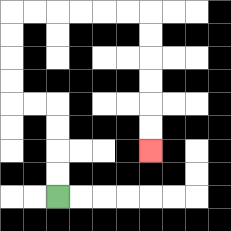{'start': '[2, 8]', 'end': '[6, 6]', 'path_directions': 'U,U,U,U,L,L,U,U,U,U,R,R,R,R,R,R,D,D,D,D,D,D', 'path_coordinates': '[[2, 8], [2, 7], [2, 6], [2, 5], [2, 4], [1, 4], [0, 4], [0, 3], [0, 2], [0, 1], [0, 0], [1, 0], [2, 0], [3, 0], [4, 0], [5, 0], [6, 0], [6, 1], [6, 2], [6, 3], [6, 4], [6, 5], [6, 6]]'}